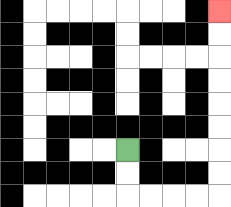{'start': '[5, 6]', 'end': '[9, 0]', 'path_directions': 'D,D,R,R,R,R,U,U,U,U,U,U,U,U', 'path_coordinates': '[[5, 6], [5, 7], [5, 8], [6, 8], [7, 8], [8, 8], [9, 8], [9, 7], [9, 6], [9, 5], [9, 4], [9, 3], [9, 2], [9, 1], [9, 0]]'}